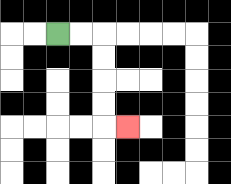{'start': '[2, 1]', 'end': '[5, 5]', 'path_directions': 'R,R,D,D,D,D,R', 'path_coordinates': '[[2, 1], [3, 1], [4, 1], [4, 2], [4, 3], [4, 4], [4, 5], [5, 5]]'}